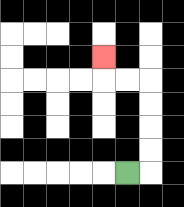{'start': '[5, 7]', 'end': '[4, 2]', 'path_directions': 'R,U,U,U,U,L,L,U', 'path_coordinates': '[[5, 7], [6, 7], [6, 6], [6, 5], [6, 4], [6, 3], [5, 3], [4, 3], [4, 2]]'}